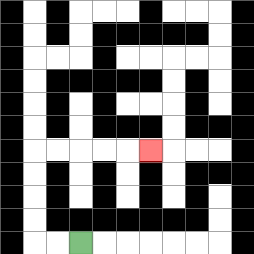{'start': '[3, 10]', 'end': '[6, 6]', 'path_directions': 'L,L,U,U,U,U,R,R,R,R,R', 'path_coordinates': '[[3, 10], [2, 10], [1, 10], [1, 9], [1, 8], [1, 7], [1, 6], [2, 6], [3, 6], [4, 6], [5, 6], [6, 6]]'}